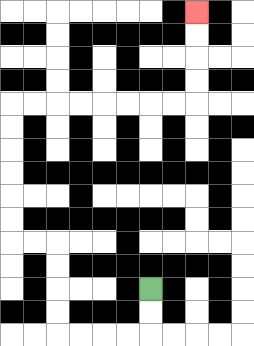{'start': '[6, 12]', 'end': '[8, 0]', 'path_directions': 'D,D,L,L,L,L,U,U,U,U,L,L,U,U,U,U,U,U,R,R,R,R,R,R,R,R,U,U,U,U', 'path_coordinates': '[[6, 12], [6, 13], [6, 14], [5, 14], [4, 14], [3, 14], [2, 14], [2, 13], [2, 12], [2, 11], [2, 10], [1, 10], [0, 10], [0, 9], [0, 8], [0, 7], [0, 6], [0, 5], [0, 4], [1, 4], [2, 4], [3, 4], [4, 4], [5, 4], [6, 4], [7, 4], [8, 4], [8, 3], [8, 2], [8, 1], [8, 0]]'}